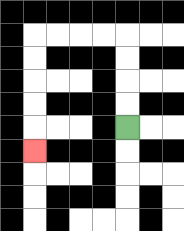{'start': '[5, 5]', 'end': '[1, 6]', 'path_directions': 'U,U,U,U,L,L,L,L,D,D,D,D,D', 'path_coordinates': '[[5, 5], [5, 4], [5, 3], [5, 2], [5, 1], [4, 1], [3, 1], [2, 1], [1, 1], [1, 2], [1, 3], [1, 4], [1, 5], [1, 6]]'}